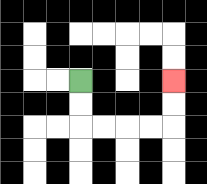{'start': '[3, 3]', 'end': '[7, 3]', 'path_directions': 'D,D,R,R,R,R,U,U', 'path_coordinates': '[[3, 3], [3, 4], [3, 5], [4, 5], [5, 5], [6, 5], [7, 5], [7, 4], [7, 3]]'}